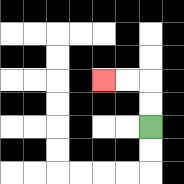{'start': '[6, 5]', 'end': '[4, 3]', 'path_directions': 'U,U,L,L', 'path_coordinates': '[[6, 5], [6, 4], [6, 3], [5, 3], [4, 3]]'}